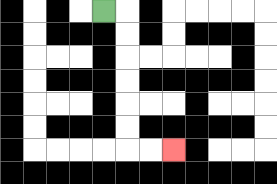{'start': '[4, 0]', 'end': '[7, 6]', 'path_directions': 'R,D,D,D,D,D,D,R,R', 'path_coordinates': '[[4, 0], [5, 0], [5, 1], [5, 2], [5, 3], [5, 4], [5, 5], [5, 6], [6, 6], [7, 6]]'}